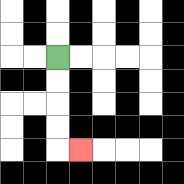{'start': '[2, 2]', 'end': '[3, 6]', 'path_directions': 'D,D,D,D,R', 'path_coordinates': '[[2, 2], [2, 3], [2, 4], [2, 5], [2, 6], [3, 6]]'}